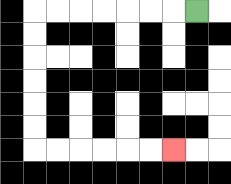{'start': '[8, 0]', 'end': '[7, 6]', 'path_directions': 'L,L,L,L,L,L,L,D,D,D,D,D,D,R,R,R,R,R,R', 'path_coordinates': '[[8, 0], [7, 0], [6, 0], [5, 0], [4, 0], [3, 0], [2, 0], [1, 0], [1, 1], [1, 2], [1, 3], [1, 4], [1, 5], [1, 6], [2, 6], [3, 6], [4, 6], [5, 6], [6, 6], [7, 6]]'}